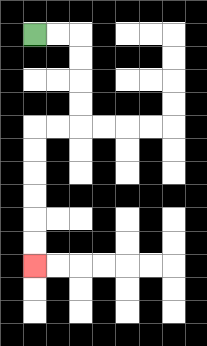{'start': '[1, 1]', 'end': '[1, 11]', 'path_directions': 'R,R,D,D,D,D,L,L,D,D,D,D,D,D', 'path_coordinates': '[[1, 1], [2, 1], [3, 1], [3, 2], [3, 3], [3, 4], [3, 5], [2, 5], [1, 5], [1, 6], [1, 7], [1, 8], [1, 9], [1, 10], [1, 11]]'}